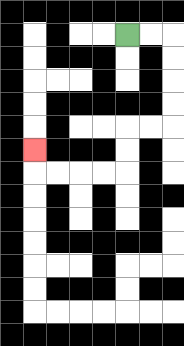{'start': '[5, 1]', 'end': '[1, 6]', 'path_directions': 'R,R,D,D,D,D,L,L,D,D,L,L,L,L,U', 'path_coordinates': '[[5, 1], [6, 1], [7, 1], [7, 2], [7, 3], [7, 4], [7, 5], [6, 5], [5, 5], [5, 6], [5, 7], [4, 7], [3, 7], [2, 7], [1, 7], [1, 6]]'}